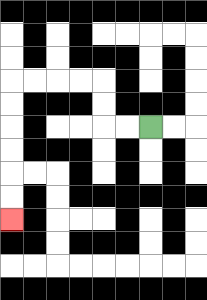{'start': '[6, 5]', 'end': '[0, 9]', 'path_directions': 'L,L,U,U,L,L,L,L,D,D,D,D,D,D', 'path_coordinates': '[[6, 5], [5, 5], [4, 5], [4, 4], [4, 3], [3, 3], [2, 3], [1, 3], [0, 3], [0, 4], [0, 5], [0, 6], [0, 7], [0, 8], [0, 9]]'}